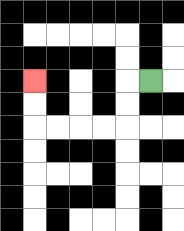{'start': '[6, 3]', 'end': '[1, 3]', 'path_directions': 'L,D,D,L,L,L,L,U,U', 'path_coordinates': '[[6, 3], [5, 3], [5, 4], [5, 5], [4, 5], [3, 5], [2, 5], [1, 5], [1, 4], [1, 3]]'}